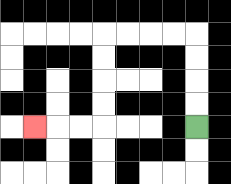{'start': '[8, 5]', 'end': '[1, 5]', 'path_directions': 'U,U,U,U,L,L,L,L,D,D,D,D,L,L,L', 'path_coordinates': '[[8, 5], [8, 4], [8, 3], [8, 2], [8, 1], [7, 1], [6, 1], [5, 1], [4, 1], [4, 2], [4, 3], [4, 4], [4, 5], [3, 5], [2, 5], [1, 5]]'}